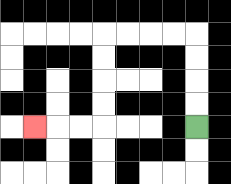{'start': '[8, 5]', 'end': '[1, 5]', 'path_directions': 'U,U,U,U,L,L,L,L,D,D,D,D,L,L,L', 'path_coordinates': '[[8, 5], [8, 4], [8, 3], [8, 2], [8, 1], [7, 1], [6, 1], [5, 1], [4, 1], [4, 2], [4, 3], [4, 4], [4, 5], [3, 5], [2, 5], [1, 5]]'}